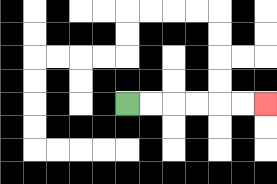{'start': '[5, 4]', 'end': '[11, 4]', 'path_directions': 'R,R,R,R,R,R', 'path_coordinates': '[[5, 4], [6, 4], [7, 4], [8, 4], [9, 4], [10, 4], [11, 4]]'}